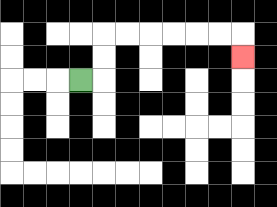{'start': '[3, 3]', 'end': '[10, 2]', 'path_directions': 'R,U,U,R,R,R,R,R,R,D', 'path_coordinates': '[[3, 3], [4, 3], [4, 2], [4, 1], [5, 1], [6, 1], [7, 1], [8, 1], [9, 1], [10, 1], [10, 2]]'}